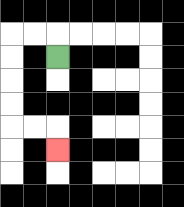{'start': '[2, 2]', 'end': '[2, 6]', 'path_directions': 'U,L,L,D,D,D,D,R,R,D', 'path_coordinates': '[[2, 2], [2, 1], [1, 1], [0, 1], [0, 2], [0, 3], [0, 4], [0, 5], [1, 5], [2, 5], [2, 6]]'}